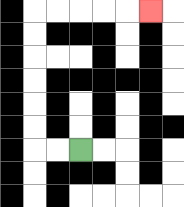{'start': '[3, 6]', 'end': '[6, 0]', 'path_directions': 'L,L,U,U,U,U,U,U,R,R,R,R,R', 'path_coordinates': '[[3, 6], [2, 6], [1, 6], [1, 5], [1, 4], [1, 3], [1, 2], [1, 1], [1, 0], [2, 0], [3, 0], [4, 0], [5, 0], [6, 0]]'}